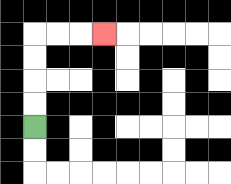{'start': '[1, 5]', 'end': '[4, 1]', 'path_directions': 'U,U,U,U,R,R,R', 'path_coordinates': '[[1, 5], [1, 4], [1, 3], [1, 2], [1, 1], [2, 1], [3, 1], [4, 1]]'}